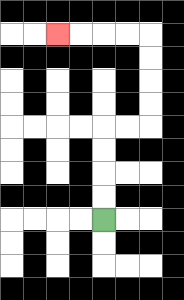{'start': '[4, 9]', 'end': '[2, 1]', 'path_directions': 'U,U,U,U,R,R,U,U,U,U,L,L,L,L', 'path_coordinates': '[[4, 9], [4, 8], [4, 7], [4, 6], [4, 5], [5, 5], [6, 5], [6, 4], [6, 3], [6, 2], [6, 1], [5, 1], [4, 1], [3, 1], [2, 1]]'}